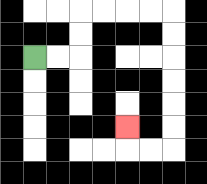{'start': '[1, 2]', 'end': '[5, 5]', 'path_directions': 'R,R,U,U,R,R,R,R,D,D,D,D,D,D,L,L,U', 'path_coordinates': '[[1, 2], [2, 2], [3, 2], [3, 1], [3, 0], [4, 0], [5, 0], [6, 0], [7, 0], [7, 1], [7, 2], [7, 3], [7, 4], [7, 5], [7, 6], [6, 6], [5, 6], [5, 5]]'}